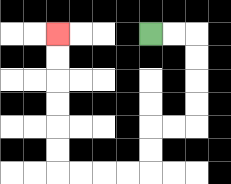{'start': '[6, 1]', 'end': '[2, 1]', 'path_directions': 'R,R,D,D,D,D,L,L,D,D,L,L,L,L,U,U,U,U,U,U', 'path_coordinates': '[[6, 1], [7, 1], [8, 1], [8, 2], [8, 3], [8, 4], [8, 5], [7, 5], [6, 5], [6, 6], [6, 7], [5, 7], [4, 7], [3, 7], [2, 7], [2, 6], [2, 5], [2, 4], [2, 3], [2, 2], [2, 1]]'}